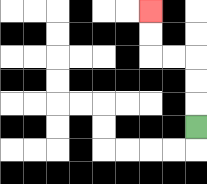{'start': '[8, 5]', 'end': '[6, 0]', 'path_directions': 'U,U,U,L,L,U,U', 'path_coordinates': '[[8, 5], [8, 4], [8, 3], [8, 2], [7, 2], [6, 2], [6, 1], [6, 0]]'}